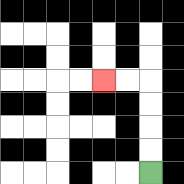{'start': '[6, 7]', 'end': '[4, 3]', 'path_directions': 'U,U,U,U,L,L', 'path_coordinates': '[[6, 7], [6, 6], [6, 5], [6, 4], [6, 3], [5, 3], [4, 3]]'}